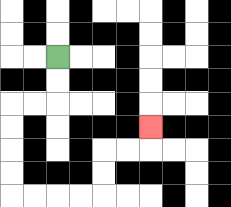{'start': '[2, 2]', 'end': '[6, 5]', 'path_directions': 'D,D,L,L,D,D,D,D,R,R,R,R,U,U,R,R,U', 'path_coordinates': '[[2, 2], [2, 3], [2, 4], [1, 4], [0, 4], [0, 5], [0, 6], [0, 7], [0, 8], [1, 8], [2, 8], [3, 8], [4, 8], [4, 7], [4, 6], [5, 6], [6, 6], [6, 5]]'}